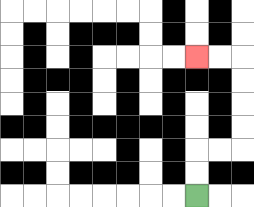{'start': '[8, 8]', 'end': '[8, 2]', 'path_directions': 'U,U,R,R,U,U,U,U,L,L', 'path_coordinates': '[[8, 8], [8, 7], [8, 6], [9, 6], [10, 6], [10, 5], [10, 4], [10, 3], [10, 2], [9, 2], [8, 2]]'}